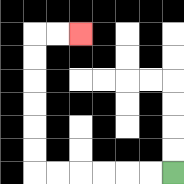{'start': '[7, 7]', 'end': '[3, 1]', 'path_directions': 'L,L,L,L,L,L,U,U,U,U,U,U,R,R', 'path_coordinates': '[[7, 7], [6, 7], [5, 7], [4, 7], [3, 7], [2, 7], [1, 7], [1, 6], [1, 5], [1, 4], [1, 3], [1, 2], [1, 1], [2, 1], [3, 1]]'}